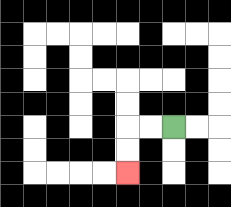{'start': '[7, 5]', 'end': '[5, 7]', 'path_directions': 'L,L,D,D', 'path_coordinates': '[[7, 5], [6, 5], [5, 5], [5, 6], [5, 7]]'}